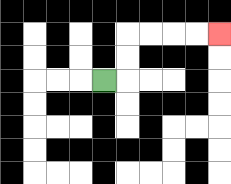{'start': '[4, 3]', 'end': '[9, 1]', 'path_directions': 'R,U,U,R,R,R,R', 'path_coordinates': '[[4, 3], [5, 3], [5, 2], [5, 1], [6, 1], [7, 1], [8, 1], [9, 1]]'}